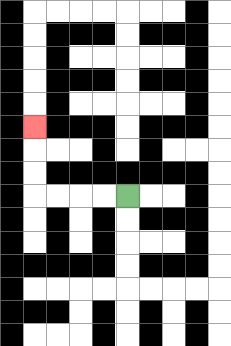{'start': '[5, 8]', 'end': '[1, 5]', 'path_directions': 'L,L,L,L,U,U,U', 'path_coordinates': '[[5, 8], [4, 8], [3, 8], [2, 8], [1, 8], [1, 7], [1, 6], [1, 5]]'}